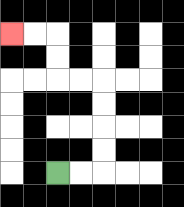{'start': '[2, 7]', 'end': '[0, 1]', 'path_directions': 'R,R,U,U,U,U,L,L,U,U,L,L', 'path_coordinates': '[[2, 7], [3, 7], [4, 7], [4, 6], [4, 5], [4, 4], [4, 3], [3, 3], [2, 3], [2, 2], [2, 1], [1, 1], [0, 1]]'}